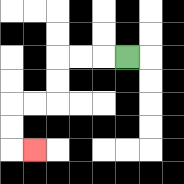{'start': '[5, 2]', 'end': '[1, 6]', 'path_directions': 'L,L,L,D,D,L,L,D,D,R', 'path_coordinates': '[[5, 2], [4, 2], [3, 2], [2, 2], [2, 3], [2, 4], [1, 4], [0, 4], [0, 5], [0, 6], [1, 6]]'}